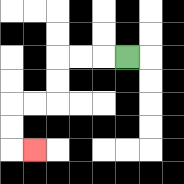{'start': '[5, 2]', 'end': '[1, 6]', 'path_directions': 'L,L,L,D,D,L,L,D,D,R', 'path_coordinates': '[[5, 2], [4, 2], [3, 2], [2, 2], [2, 3], [2, 4], [1, 4], [0, 4], [0, 5], [0, 6], [1, 6]]'}